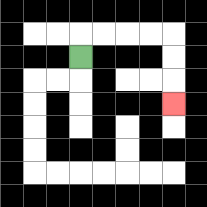{'start': '[3, 2]', 'end': '[7, 4]', 'path_directions': 'U,R,R,R,R,D,D,D', 'path_coordinates': '[[3, 2], [3, 1], [4, 1], [5, 1], [6, 1], [7, 1], [7, 2], [7, 3], [7, 4]]'}